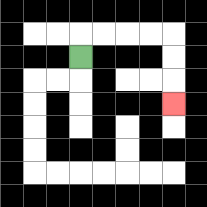{'start': '[3, 2]', 'end': '[7, 4]', 'path_directions': 'U,R,R,R,R,D,D,D', 'path_coordinates': '[[3, 2], [3, 1], [4, 1], [5, 1], [6, 1], [7, 1], [7, 2], [7, 3], [7, 4]]'}